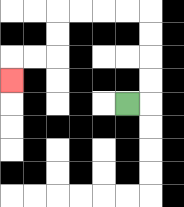{'start': '[5, 4]', 'end': '[0, 3]', 'path_directions': 'R,U,U,U,U,L,L,L,L,D,D,L,L,D', 'path_coordinates': '[[5, 4], [6, 4], [6, 3], [6, 2], [6, 1], [6, 0], [5, 0], [4, 0], [3, 0], [2, 0], [2, 1], [2, 2], [1, 2], [0, 2], [0, 3]]'}